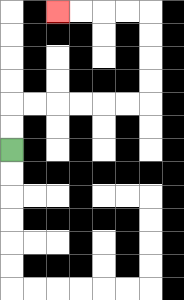{'start': '[0, 6]', 'end': '[2, 0]', 'path_directions': 'U,U,R,R,R,R,R,R,U,U,U,U,L,L,L,L', 'path_coordinates': '[[0, 6], [0, 5], [0, 4], [1, 4], [2, 4], [3, 4], [4, 4], [5, 4], [6, 4], [6, 3], [6, 2], [6, 1], [6, 0], [5, 0], [4, 0], [3, 0], [2, 0]]'}